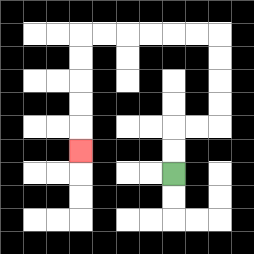{'start': '[7, 7]', 'end': '[3, 6]', 'path_directions': 'U,U,R,R,U,U,U,U,L,L,L,L,L,L,D,D,D,D,D', 'path_coordinates': '[[7, 7], [7, 6], [7, 5], [8, 5], [9, 5], [9, 4], [9, 3], [9, 2], [9, 1], [8, 1], [7, 1], [6, 1], [5, 1], [4, 1], [3, 1], [3, 2], [3, 3], [3, 4], [3, 5], [3, 6]]'}